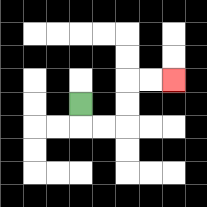{'start': '[3, 4]', 'end': '[7, 3]', 'path_directions': 'D,R,R,U,U,R,R', 'path_coordinates': '[[3, 4], [3, 5], [4, 5], [5, 5], [5, 4], [5, 3], [6, 3], [7, 3]]'}